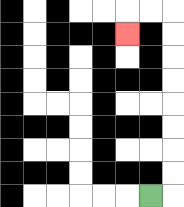{'start': '[6, 8]', 'end': '[5, 1]', 'path_directions': 'R,U,U,U,U,U,U,U,U,L,L,D', 'path_coordinates': '[[6, 8], [7, 8], [7, 7], [7, 6], [7, 5], [7, 4], [7, 3], [7, 2], [7, 1], [7, 0], [6, 0], [5, 0], [5, 1]]'}